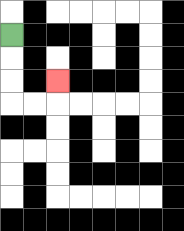{'start': '[0, 1]', 'end': '[2, 3]', 'path_directions': 'D,D,D,R,R,U', 'path_coordinates': '[[0, 1], [0, 2], [0, 3], [0, 4], [1, 4], [2, 4], [2, 3]]'}